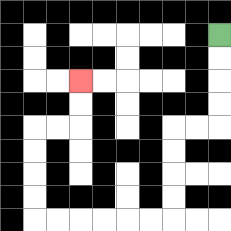{'start': '[9, 1]', 'end': '[3, 3]', 'path_directions': 'D,D,D,D,L,L,D,D,D,D,L,L,L,L,L,L,U,U,U,U,R,R,U,U', 'path_coordinates': '[[9, 1], [9, 2], [9, 3], [9, 4], [9, 5], [8, 5], [7, 5], [7, 6], [7, 7], [7, 8], [7, 9], [6, 9], [5, 9], [4, 9], [3, 9], [2, 9], [1, 9], [1, 8], [1, 7], [1, 6], [1, 5], [2, 5], [3, 5], [3, 4], [3, 3]]'}